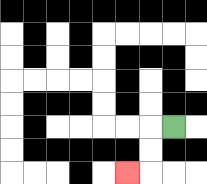{'start': '[7, 5]', 'end': '[5, 7]', 'path_directions': 'L,D,D,L', 'path_coordinates': '[[7, 5], [6, 5], [6, 6], [6, 7], [5, 7]]'}